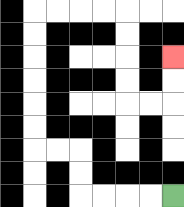{'start': '[7, 8]', 'end': '[7, 2]', 'path_directions': 'L,L,L,L,U,U,L,L,U,U,U,U,U,U,R,R,R,R,D,D,D,D,R,R,U,U', 'path_coordinates': '[[7, 8], [6, 8], [5, 8], [4, 8], [3, 8], [3, 7], [3, 6], [2, 6], [1, 6], [1, 5], [1, 4], [1, 3], [1, 2], [1, 1], [1, 0], [2, 0], [3, 0], [4, 0], [5, 0], [5, 1], [5, 2], [5, 3], [5, 4], [6, 4], [7, 4], [7, 3], [7, 2]]'}